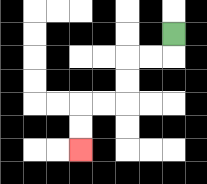{'start': '[7, 1]', 'end': '[3, 6]', 'path_directions': 'D,L,L,D,D,L,L,D,D', 'path_coordinates': '[[7, 1], [7, 2], [6, 2], [5, 2], [5, 3], [5, 4], [4, 4], [3, 4], [3, 5], [3, 6]]'}